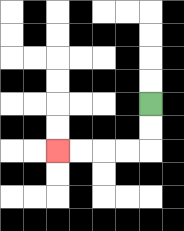{'start': '[6, 4]', 'end': '[2, 6]', 'path_directions': 'D,D,L,L,L,L', 'path_coordinates': '[[6, 4], [6, 5], [6, 6], [5, 6], [4, 6], [3, 6], [2, 6]]'}